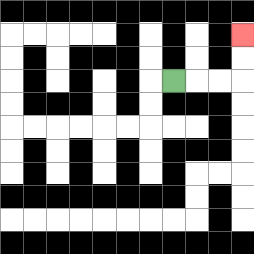{'start': '[7, 3]', 'end': '[10, 1]', 'path_directions': 'R,R,R,U,U', 'path_coordinates': '[[7, 3], [8, 3], [9, 3], [10, 3], [10, 2], [10, 1]]'}